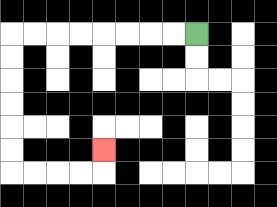{'start': '[8, 1]', 'end': '[4, 6]', 'path_directions': 'L,L,L,L,L,L,L,L,D,D,D,D,D,D,R,R,R,R,U', 'path_coordinates': '[[8, 1], [7, 1], [6, 1], [5, 1], [4, 1], [3, 1], [2, 1], [1, 1], [0, 1], [0, 2], [0, 3], [0, 4], [0, 5], [0, 6], [0, 7], [1, 7], [2, 7], [3, 7], [4, 7], [4, 6]]'}